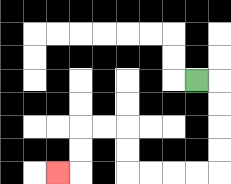{'start': '[8, 3]', 'end': '[2, 7]', 'path_directions': 'R,D,D,D,D,L,L,L,L,U,U,L,L,D,D,L', 'path_coordinates': '[[8, 3], [9, 3], [9, 4], [9, 5], [9, 6], [9, 7], [8, 7], [7, 7], [6, 7], [5, 7], [5, 6], [5, 5], [4, 5], [3, 5], [3, 6], [3, 7], [2, 7]]'}